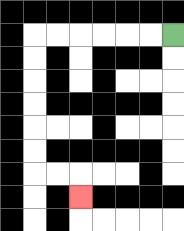{'start': '[7, 1]', 'end': '[3, 8]', 'path_directions': 'L,L,L,L,L,L,D,D,D,D,D,D,R,R,D', 'path_coordinates': '[[7, 1], [6, 1], [5, 1], [4, 1], [3, 1], [2, 1], [1, 1], [1, 2], [1, 3], [1, 4], [1, 5], [1, 6], [1, 7], [2, 7], [3, 7], [3, 8]]'}